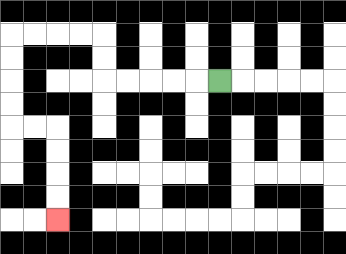{'start': '[9, 3]', 'end': '[2, 9]', 'path_directions': 'L,L,L,L,L,U,U,L,L,L,L,D,D,D,D,R,R,D,D,D,D', 'path_coordinates': '[[9, 3], [8, 3], [7, 3], [6, 3], [5, 3], [4, 3], [4, 2], [4, 1], [3, 1], [2, 1], [1, 1], [0, 1], [0, 2], [0, 3], [0, 4], [0, 5], [1, 5], [2, 5], [2, 6], [2, 7], [2, 8], [2, 9]]'}